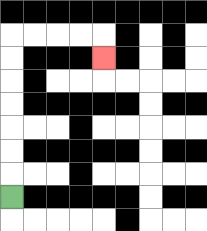{'start': '[0, 8]', 'end': '[4, 2]', 'path_directions': 'U,U,U,U,U,U,U,R,R,R,R,D', 'path_coordinates': '[[0, 8], [0, 7], [0, 6], [0, 5], [0, 4], [0, 3], [0, 2], [0, 1], [1, 1], [2, 1], [3, 1], [4, 1], [4, 2]]'}